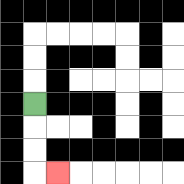{'start': '[1, 4]', 'end': '[2, 7]', 'path_directions': 'D,D,D,R', 'path_coordinates': '[[1, 4], [1, 5], [1, 6], [1, 7], [2, 7]]'}